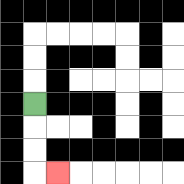{'start': '[1, 4]', 'end': '[2, 7]', 'path_directions': 'D,D,D,R', 'path_coordinates': '[[1, 4], [1, 5], [1, 6], [1, 7], [2, 7]]'}